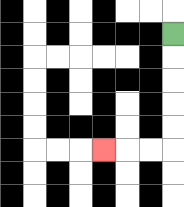{'start': '[7, 1]', 'end': '[4, 6]', 'path_directions': 'D,D,D,D,D,L,L,L', 'path_coordinates': '[[7, 1], [7, 2], [7, 3], [7, 4], [7, 5], [7, 6], [6, 6], [5, 6], [4, 6]]'}